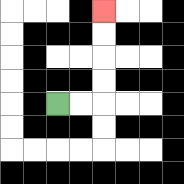{'start': '[2, 4]', 'end': '[4, 0]', 'path_directions': 'R,R,U,U,U,U', 'path_coordinates': '[[2, 4], [3, 4], [4, 4], [4, 3], [4, 2], [4, 1], [4, 0]]'}